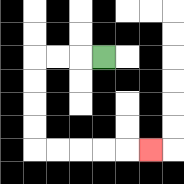{'start': '[4, 2]', 'end': '[6, 6]', 'path_directions': 'L,L,L,D,D,D,D,R,R,R,R,R', 'path_coordinates': '[[4, 2], [3, 2], [2, 2], [1, 2], [1, 3], [1, 4], [1, 5], [1, 6], [2, 6], [3, 6], [4, 6], [5, 6], [6, 6]]'}